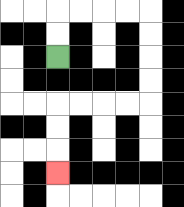{'start': '[2, 2]', 'end': '[2, 7]', 'path_directions': 'U,U,R,R,R,R,D,D,D,D,L,L,L,L,D,D,D', 'path_coordinates': '[[2, 2], [2, 1], [2, 0], [3, 0], [4, 0], [5, 0], [6, 0], [6, 1], [6, 2], [6, 3], [6, 4], [5, 4], [4, 4], [3, 4], [2, 4], [2, 5], [2, 6], [2, 7]]'}